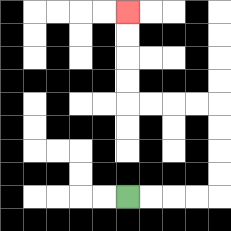{'start': '[5, 8]', 'end': '[5, 0]', 'path_directions': 'R,R,R,R,U,U,U,U,L,L,L,L,U,U,U,U', 'path_coordinates': '[[5, 8], [6, 8], [7, 8], [8, 8], [9, 8], [9, 7], [9, 6], [9, 5], [9, 4], [8, 4], [7, 4], [6, 4], [5, 4], [5, 3], [5, 2], [5, 1], [5, 0]]'}